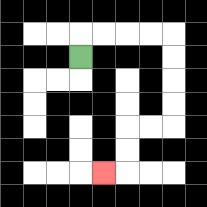{'start': '[3, 2]', 'end': '[4, 7]', 'path_directions': 'U,R,R,R,R,D,D,D,D,L,L,D,D,L', 'path_coordinates': '[[3, 2], [3, 1], [4, 1], [5, 1], [6, 1], [7, 1], [7, 2], [7, 3], [7, 4], [7, 5], [6, 5], [5, 5], [5, 6], [5, 7], [4, 7]]'}